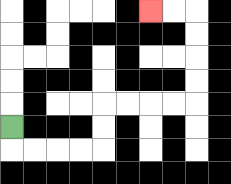{'start': '[0, 5]', 'end': '[6, 0]', 'path_directions': 'D,R,R,R,R,U,U,R,R,R,R,U,U,U,U,L,L', 'path_coordinates': '[[0, 5], [0, 6], [1, 6], [2, 6], [3, 6], [4, 6], [4, 5], [4, 4], [5, 4], [6, 4], [7, 4], [8, 4], [8, 3], [8, 2], [8, 1], [8, 0], [7, 0], [6, 0]]'}